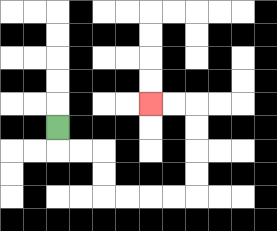{'start': '[2, 5]', 'end': '[6, 4]', 'path_directions': 'D,R,R,D,D,R,R,R,R,U,U,U,U,L,L', 'path_coordinates': '[[2, 5], [2, 6], [3, 6], [4, 6], [4, 7], [4, 8], [5, 8], [6, 8], [7, 8], [8, 8], [8, 7], [8, 6], [8, 5], [8, 4], [7, 4], [6, 4]]'}